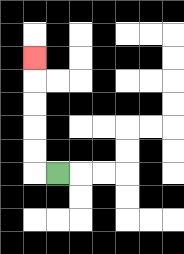{'start': '[2, 7]', 'end': '[1, 2]', 'path_directions': 'L,U,U,U,U,U', 'path_coordinates': '[[2, 7], [1, 7], [1, 6], [1, 5], [1, 4], [1, 3], [1, 2]]'}